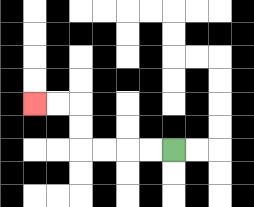{'start': '[7, 6]', 'end': '[1, 4]', 'path_directions': 'L,L,L,L,U,U,L,L', 'path_coordinates': '[[7, 6], [6, 6], [5, 6], [4, 6], [3, 6], [3, 5], [3, 4], [2, 4], [1, 4]]'}